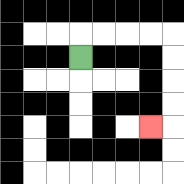{'start': '[3, 2]', 'end': '[6, 5]', 'path_directions': 'U,R,R,R,R,D,D,D,D,L', 'path_coordinates': '[[3, 2], [3, 1], [4, 1], [5, 1], [6, 1], [7, 1], [7, 2], [7, 3], [7, 4], [7, 5], [6, 5]]'}